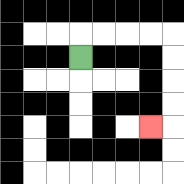{'start': '[3, 2]', 'end': '[6, 5]', 'path_directions': 'U,R,R,R,R,D,D,D,D,L', 'path_coordinates': '[[3, 2], [3, 1], [4, 1], [5, 1], [6, 1], [7, 1], [7, 2], [7, 3], [7, 4], [7, 5], [6, 5]]'}